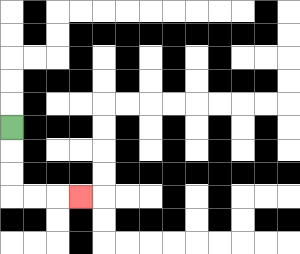{'start': '[0, 5]', 'end': '[3, 8]', 'path_directions': 'D,D,D,R,R,R', 'path_coordinates': '[[0, 5], [0, 6], [0, 7], [0, 8], [1, 8], [2, 8], [3, 8]]'}